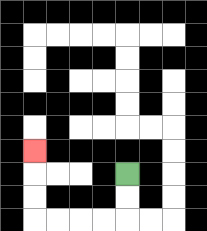{'start': '[5, 7]', 'end': '[1, 6]', 'path_directions': 'D,D,L,L,L,L,U,U,U', 'path_coordinates': '[[5, 7], [5, 8], [5, 9], [4, 9], [3, 9], [2, 9], [1, 9], [1, 8], [1, 7], [1, 6]]'}